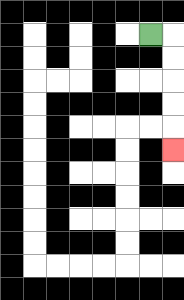{'start': '[6, 1]', 'end': '[7, 6]', 'path_directions': 'R,D,D,D,D,D', 'path_coordinates': '[[6, 1], [7, 1], [7, 2], [7, 3], [7, 4], [7, 5], [7, 6]]'}